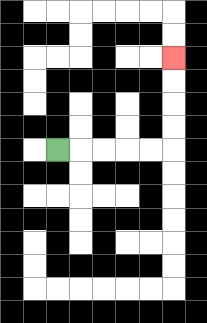{'start': '[2, 6]', 'end': '[7, 2]', 'path_directions': 'R,R,R,R,R,U,U,U,U', 'path_coordinates': '[[2, 6], [3, 6], [4, 6], [5, 6], [6, 6], [7, 6], [7, 5], [7, 4], [7, 3], [7, 2]]'}